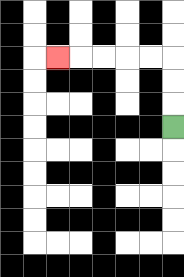{'start': '[7, 5]', 'end': '[2, 2]', 'path_directions': 'U,U,U,L,L,L,L,L', 'path_coordinates': '[[7, 5], [7, 4], [7, 3], [7, 2], [6, 2], [5, 2], [4, 2], [3, 2], [2, 2]]'}